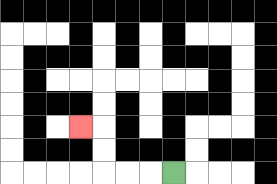{'start': '[7, 7]', 'end': '[3, 5]', 'path_directions': 'L,L,L,U,U,L', 'path_coordinates': '[[7, 7], [6, 7], [5, 7], [4, 7], [4, 6], [4, 5], [3, 5]]'}